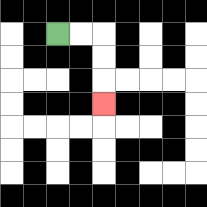{'start': '[2, 1]', 'end': '[4, 4]', 'path_directions': 'R,R,D,D,D', 'path_coordinates': '[[2, 1], [3, 1], [4, 1], [4, 2], [4, 3], [4, 4]]'}